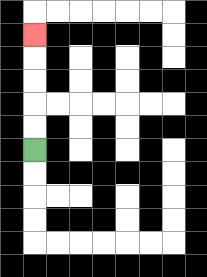{'start': '[1, 6]', 'end': '[1, 1]', 'path_directions': 'U,U,U,U,U', 'path_coordinates': '[[1, 6], [1, 5], [1, 4], [1, 3], [1, 2], [1, 1]]'}